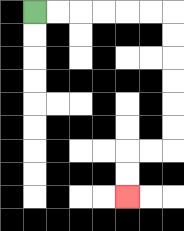{'start': '[1, 0]', 'end': '[5, 8]', 'path_directions': 'R,R,R,R,R,R,D,D,D,D,D,D,L,L,D,D', 'path_coordinates': '[[1, 0], [2, 0], [3, 0], [4, 0], [5, 0], [6, 0], [7, 0], [7, 1], [7, 2], [7, 3], [7, 4], [7, 5], [7, 6], [6, 6], [5, 6], [5, 7], [5, 8]]'}